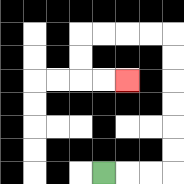{'start': '[4, 7]', 'end': '[5, 3]', 'path_directions': 'R,R,R,U,U,U,U,U,U,L,L,L,L,D,D,R,R', 'path_coordinates': '[[4, 7], [5, 7], [6, 7], [7, 7], [7, 6], [7, 5], [7, 4], [7, 3], [7, 2], [7, 1], [6, 1], [5, 1], [4, 1], [3, 1], [3, 2], [3, 3], [4, 3], [5, 3]]'}